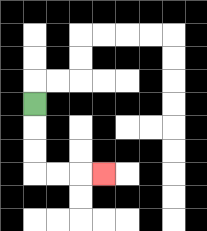{'start': '[1, 4]', 'end': '[4, 7]', 'path_directions': 'D,D,D,R,R,R', 'path_coordinates': '[[1, 4], [1, 5], [1, 6], [1, 7], [2, 7], [3, 7], [4, 7]]'}